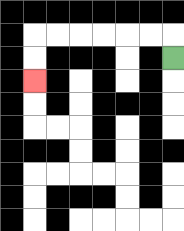{'start': '[7, 2]', 'end': '[1, 3]', 'path_directions': 'U,L,L,L,L,L,L,D,D', 'path_coordinates': '[[7, 2], [7, 1], [6, 1], [5, 1], [4, 1], [3, 1], [2, 1], [1, 1], [1, 2], [1, 3]]'}